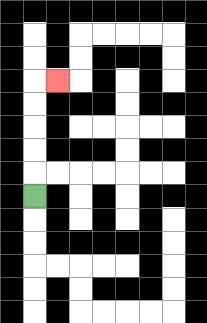{'start': '[1, 8]', 'end': '[2, 3]', 'path_directions': 'U,U,U,U,U,R', 'path_coordinates': '[[1, 8], [1, 7], [1, 6], [1, 5], [1, 4], [1, 3], [2, 3]]'}